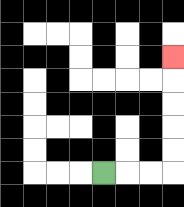{'start': '[4, 7]', 'end': '[7, 2]', 'path_directions': 'R,R,R,U,U,U,U,U', 'path_coordinates': '[[4, 7], [5, 7], [6, 7], [7, 7], [7, 6], [7, 5], [7, 4], [7, 3], [7, 2]]'}